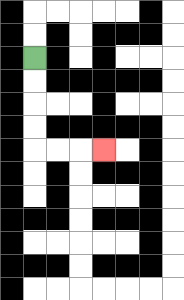{'start': '[1, 2]', 'end': '[4, 6]', 'path_directions': 'D,D,D,D,R,R,R', 'path_coordinates': '[[1, 2], [1, 3], [1, 4], [1, 5], [1, 6], [2, 6], [3, 6], [4, 6]]'}